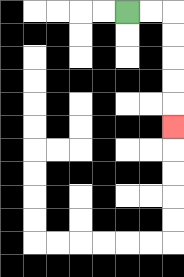{'start': '[5, 0]', 'end': '[7, 5]', 'path_directions': 'R,R,D,D,D,D,D', 'path_coordinates': '[[5, 0], [6, 0], [7, 0], [7, 1], [7, 2], [7, 3], [7, 4], [7, 5]]'}